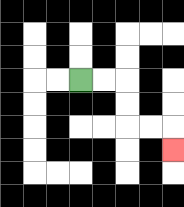{'start': '[3, 3]', 'end': '[7, 6]', 'path_directions': 'R,R,D,D,R,R,D', 'path_coordinates': '[[3, 3], [4, 3], [5, 3], [5, 4], [5, 5], [6, 5], [7, 5], [7, 6]]'}